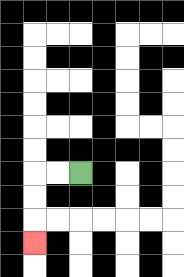{'start': '[3, 7]', 'end': '[1, 10]', 'path_directions': 'L,L,D,D,D', 'path_coordinates': '[[3, 7], [2, 7], [1, 7], [1, 8], [1, 9], [1, 10]]'}